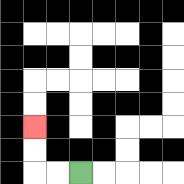{'start': '[3, 7]', 'end': '[1, 5]', 'path_directions': 'L,L,U,U', 'path_coordinates': '[[3, 7], [2, 7], [1, 7], [1, 6], [1, 5]]'}